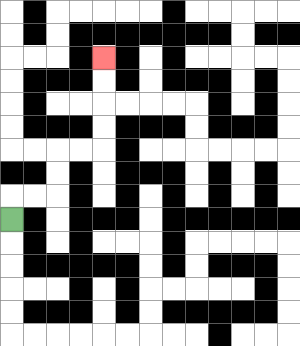{'start': '[0, 9]', 'end': '[4, 2]', 'path_directions': 'U,R,R,U,U,R,R,U,U,U,U', 'path_coordinates': '[[0, 9], [0, 8], [1, 8], [2, 8], [2, 7], [2, 6], [3, 6], [4, 6], [4, 5], [4, 4], [4, 3], [4, 2]]'}